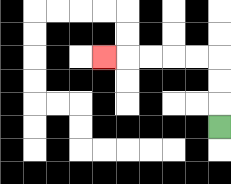{'start': '[9, 5]', 'end': '[4, 2]', 'path_directions': 'U,U,U,L,L,L,L,L', 'path_coordinates': '[[9, 5], [9, 4], [9, 3], [9, 2], [8, 2], [7, 2], [6, 2], [5, 2], [4, 2]]'}